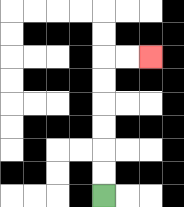{'start': '[4, 8]', 'end': '[6, 2]', 'path_directions': 'U,U,U,U,U,U,R,R', 'path_coordinates': '[[4, 8], [4, 7], [4, 6], [4, 5], [4, 4], [4, 3], [4, 2], [5, 2], [6, 2]]'}